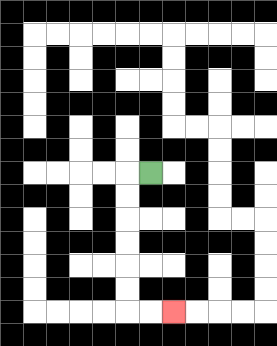{'start': '[6, 7]', 'end': '[7, 13]', 'path_directions': 'L,D,D,D,D,D,D,R,R', 'path_coordinates': '[[6, 7], [5, 7], [5, 8], [5, 9], [5, 10], [5, 11], [5, 12], [5, 13], [6, 13], [7, 13]]'}